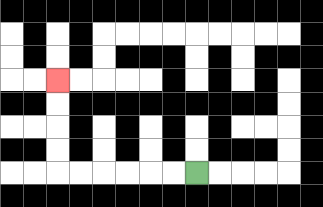{'start': '[8, 7]', 'end': '[2, 3]', 'path_directions': 'L,L,L,L,L,L,U,U,U,U', 'path_coordinates': '[[8, 7], [7, 7], [6, 7], [5, 7], [4, 7], [3, 7], [2, 7], [2, 6], [2, 5], [2, 4], [2, 3]]'}